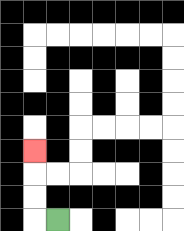{'start': '[2, 9]', 'end': '[1, 6]', 'path_directions': 'L,U,U,U', 'path_coordinates': '[[2, 9], [1, 9], [1, 8], [1, 7], [1, 6]]'}